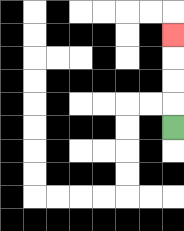{'start': '[7, 5]', 'end': '[7, 1]', 'path_directions': 'U,U,U,U', 'path_coordinates': '[[7, 5], [7, 4], [7, 3], [7, 2], [7, 1]]'}